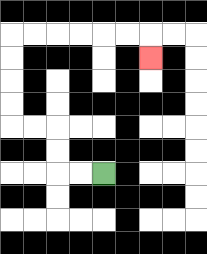{'start': '[4, 7]', 'end': '[6, 2]', 'path_directions': 'L,L,U,U,L,L,U,U,U,U,R,R,R,R,R,R,D', 'path_coordinates': '[[4, 7], [3, 7], [2, 7], [2, 6], [2, 5], [1, 5], [0, 5], [0, 4], [0, 3], [0, 2], [0, 1], [1, 1], [2, 1], [3, 1], [4, 1], [5, 1], [6, 1], [6, 2]]'}